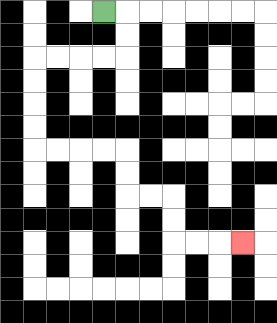{'start': '[4, 0]', 'end': '[10, 10]', 'path_directions': 'R,D,D,L,L,L,L,D,D,D,D,R,R,R,R,D,D,R,R,D,D,R,R,R', 'path_coordinates': '[[4, 0], [5, 0], [5, 1], [5, 2], [4, 2], [3, 2], [2, 2], [1, 2], [1, 3], [1, 4], [1, 5], [1, 6], [2, 6], [3, 6], [4, 6], [5, 6], [5, 7], [5, 8], [6, 8], [7, 8], [7, 9], [7, 10], [8, 10], [9, 10], [10, 10]]'}